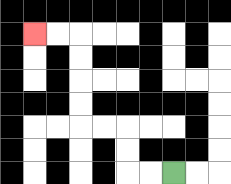{'start': '[7, 7]', 'end': '[1, 1]', 'path_directions': 'L,L,U,U,L,L,U,U,U,U,L,L', 'path_coordinates': '[[7, 7], [6, 7], [5, 7], [5, 6], [5, 5], [4, 5], [3, 5], [3, 4], [3, 3], [3, 2], [3, 1], [2, 1], [1, 1]]'}